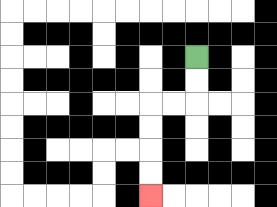{'start': '[8, 2]', 'end': '[6, 8]', 'path_directions': 'D,D,L,L,D,D,D,D', 'path_coordinates': '[[8, 2], [8, 3], [8, 4], [7, 4], [6, 4], [6, 5], [6, 6], [6, 7], [6, 8]]'}